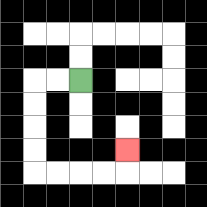{'start': '[3, 3]', 'end': '[5, 6]', 'path_directions': 'L,L,D,D,D,D,R,R,R,R,U', 'path_coordinates': '[[3, 3], [2, 3], [1, 3], [1, 4], [1, 5], [1, 6], [1, 7], [2, 7], [3, 7], [4, 7], [5, 7], [5, 6]]'}